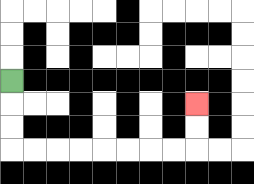{'start': '[0, 3]', 'end': '[8, 4]', 'path_directions': 'D,D,D,R,R,R,R,R,R,R,R,U,U', 'path_coordinates': '[[0, 3], [0, 4], [0, 5], [0, 6], [1, 6], [2, 6], [3, 6], [4, 6], [5, 6], [6, 6], [7, 6], [8, 6], [8, 5], [8, 4]]'}